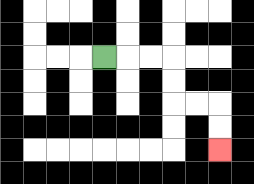{'start': '[4, 2]', 'end': '[9, 6]', 'path_directions': 'R,R,R,D,D,R,R,D,D', 'path_coordinates': '[[4, 2], [5, 2], [6, 2], [7, 2], [7, 3], [7, 4], [8, 4], [9, 4], [9, 5], [9, 6]]'}